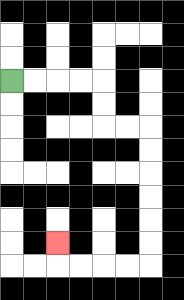{'start': '[0, 3]', 'end': '[2, 10]', 'path_directions': 'R,R,R,R,D,D,R,R,D,D,D,D,D,D,L,L,L,L,U', 'path_coordinates': '[[0, 3], [1, 3], [2, 3], [3, 3], [4, 3], [4, 4], [4, 5], [5, 5], [6, 5], [6, 6], [6, 7], [6, 8], [6, 9], [6, 10], [6, 11], [5, 11], [4, 11], [3, 11], [2, 11], [2, 10]]'}